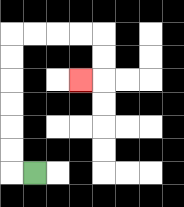{'start': '[1, 7]', 'end': '[3, 3]', 'path_directions': 'L,U,U,U,U,U,U,R,R,R,R,D,D,L', 'path_coordinates': '[[1, 7], [0, 7], [0, 6], [0, 5], [0, 4], [0, 3], [0, 2], [0, 1], [1, 1], [2, 1], [3, 1], [4, 1], [4, 2], [4, 3], [3, 3]]'}